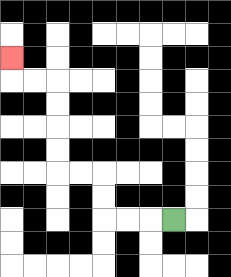{'start': '[7, 9]', 'end': '[0, 2]', 'path_directions': 'L,L,L,U,U,L,L,U,U,U,U,L,L,U', 'path_coordinates': '[[7, 9], [6, 9], [5, 9], [4, 9], [4, 8], [4, 7], [3, 7], [2, 7], [2, 6], [2, 5], [2, 4], [2, 3], [1, 3], [0, 3], [0, 2]]'}